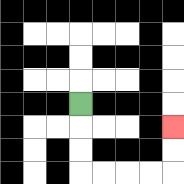{'start': '[3, 4]', 'end': '[7, 5]', 'path_directions': 'D,D,D,R,R,R,R,U,U', 'path_coordinates': '[[3, 4], [3, 5], [3, 6], [3, 7], [4, 7], [5, 7], [6, 7], [7, 7], [7, 6], [7, 5]]'}